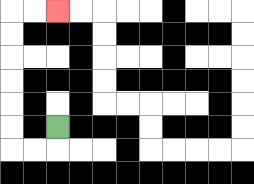{'start': '[2, 5]', 'end': '[2, 0]', 'path_directions': 'D,L,L,U,U,U,U,U,U,R,R', 'path_coordinates': '[[2, 5], [2, 6], [1, 6], [0, 6], [0, 5], [0, 4], [0, 3], [0, 2], [0, 1], [0, 0], [1, 0], [2, 0]]'}